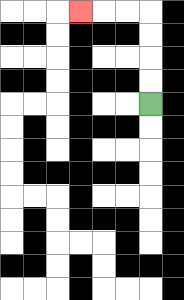{'start': '[6, 4]', 'end': '[3, 0]', 'path_directions': 'U,U,U,U,L,L,L', 'path_coordinates': '[[6, 4], [6, 3], [6, 2], [6, 1], [6, 0], [5, 0], [4, 0], [3, 0]]'}